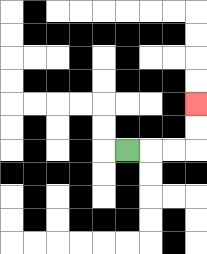{'start': '[5, 6]', 'end': '[8, 4]', 'path_directions': 'R,R,R,U,U', 'path_coordinates': '[[5, 6], [6, 6], [7, 6], [8, 6], [8, 5], [8, 4]]'}